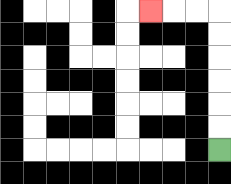{'start': '[9, 6]', 'end': '[6, 0]', 'path_directions': 'U,U,U,U,U,U,L,L,L', 'path_coordinates': '[[9, 6], [9, 5], [9, 4], [9, 3], [9, 2], [9, 1], [9, 0], [8, 0], [7, 0], [6, 0]]'}